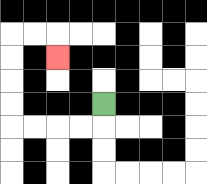{'start': '[4, 4]', 'end': '[2, 2]', 'path_directions': 'D,L,L,L,L,U,U,U,U,R,R,D', 'path_coordinates': '[[4, 4], [4, 5], [3, 5], [2, 5], [1, 5], [0, 5], [0, 4], [0, 3], [0, 2], [0, 1], [1, 1], [2, 1], [2, 2]]'}